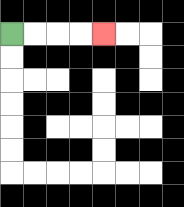{'start': '[0, 1]', 'end': '[4, 1]', 'path_directions': 'R,R,R,R', 'path_coordinates': '[[0, 1], [1, 1], [2, 1], [3, 1], [4, 1]]'}